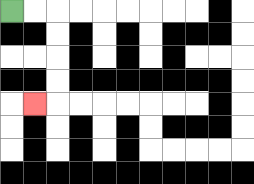{'start': '[0, 0]', 'end': '[1, 4]', 'path_directions': 'R,R,D,D,D,D,L', 'path_coordinates': '[[0, 0], [1, 0], [2, 0], [2, 1], [2, 2], [2, 3], [2, 4], [1, 4]]'}